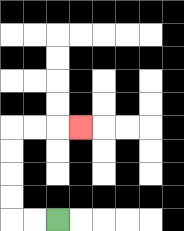{'start': '[2, 9]', 'end': '[3, 5]', 'path_directions': 'L,L,U,U,U,U,R,R,R', 'path_coordinates': '[[2, 9], [1, 9], [0, 9], [0, 8], [0, 7], [0, 6], [0, 5], [1, 5], [2, 5], [3, 5]]'}